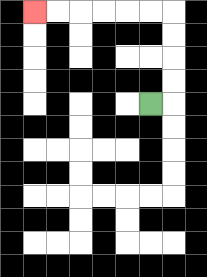{'start': '[6, 4]', 'end': '[1, 0]', 'path_directions': 'R,U,U,U,U,L,L,L,L,L,L', 'path_coordinates': '[[6, 4], [7, 4], [7, 3], [7, 2], [7, 1], [7, 0], [6, 0], [5, 0], [4, 0], [3, 0], [2, 0], [1, 0]]'}